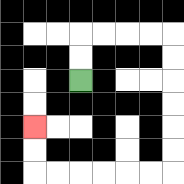{'start': '[3, 3]', 'end': '[1, 5]', 'path_directions': 'U,U,R,R,R,R,D,D,D,D,D,D,L,L,L,L,L,L,U,U', 'path_coordinates': '[[3, 3], [3, 2], [3, 1], [4, 1], [5, 1], [6, 1], [7, 1], [7, 2], [7, 3], [7, 4], [7, 5], [7, 6], [7, 7], [6, 7], [5, 7], [4, 7], [3, 7], [2, 7], [1, 7], [1, 6], [1, 5]]'}